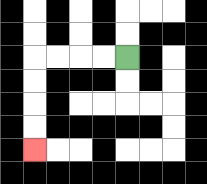{'start': '[5, 2]', 'end': '[1, 6]', 'path_directions': 'L,L,L,L,D,D,D,D', 'path_coordinates': '[[5, 2], [4, 2], [3, 2], [2, 2], [1, 2], [1, 3], [1, 4], [1, 5], [1, 6]]'}